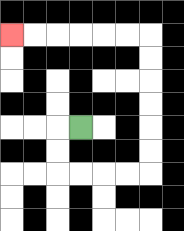{'start': '[3, 5]', 'end': '[0, 1]', 'path_directions': 'L,D,D,R,R,R,R,U,U,U,U,U,U,L,L,L,L,L,L', 'path_coordinates': '[[3, 5], [2, 5], [2, 6], [2, 7], [3, 7], [4, 7], [5, 7], [6, 7], [6, 6], [6, 5], [6, 4], [6, 3], [6, 2], [6, 1], [5, 1], [4, 1], [3, 1], [2, 1], [1, 1], [0, 1]]'}